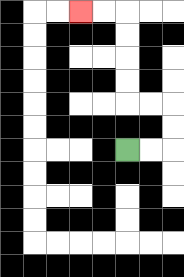{'start': '[5, 6]', 'end': '[3, 0]', 'path_directions': 'R,R,U,U,L,L,U,U,U,U,L,L', 'path_coordinates': '[[5, 6], [6, 6], [7, 6], [7, 5], [7, 4], [6, 4], [5, 4], [5, 3], [5, 2], [5, 1], [5, 0], [4, 0], [3, 0]]'}